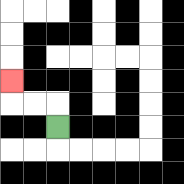{'start': '[2, 5]', 'end': '[0, 3]', 'path_directions': 'U,L,L,U', 'path_coordinates': '[[2, 5], [2, 4], [1, 4], [0, 4], [0, 3]]'}